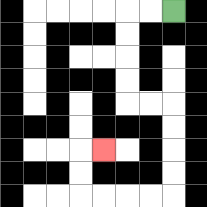{'start': '[7, 0]', 'end': '[4, 6]', 'path_directions': 'L,L,D,D,D,D,R,R,D,D,D,D,L,L,L,L,U,U,R', 'path_coordinates': '[[7, 0], [6, 0], [5, 0], [5, 1], [5, 2], [5, 3], [5, 4], [6, 4], [7, 4], [7, 5], [7, 6], [7, 7], [7, 8], [6, 8], [5, 8], [4, 8], [3, 8], [3, 7], [3, 6], [4, 6]]'}